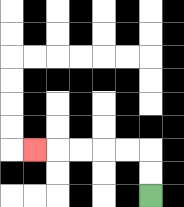{'start': '[6, 8]', 'end': '[1, 6]', 'path_directions': 'U,U,L,L,L,L,L', 'path_coordinates': '[[6, 8], [6, 7], [6, 6], [5, 6], [4, 6], [3, 6], [2, 6], [1, 6]]'}